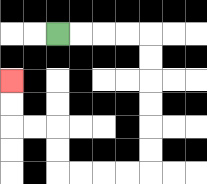{'start': '[2, 1]', 'end': '[0, 3]', 'path_directions': 'R,R,R,R,D,D,D,D,D,D,L,L,L,L,U,U,L,L,U,U', 'path_coordinates': '[[2, 1], [3, 1], [4, 1], [5, 1], [6, 1], [6, 2], [6, 3], [6, 4], [6, 5], [6, 6], [6, 7], [5, 7], [4, 7], [3, 7], [2, 7], [2, 6], [2, 5], [1, 5], [0, 5], [0, 4], [0, 3]]'}